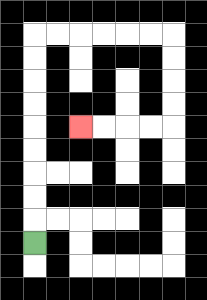{'start': '[1, 10]', 'end': '[3, 5]', 'path_directions': 'U,U,U,U,U,U,U,U,U,R,R,R,R,R,R,D,D,D,D,L,L,L,L', 'path_coordinates': '[[1, 10], [1, 9], [1, 8], [1, 7], [1, 6], [1, 5], [1, 4], [1, 3], [1, 2], [1, 1], [2, 1], [3, 1], [4, 1], [5, 1], [6, 1], [7, 1], [7, 2], [7, 3], [7, 4], [7, 5], [6, 5], [5, 5], [4, 5], [3, 5]]'}